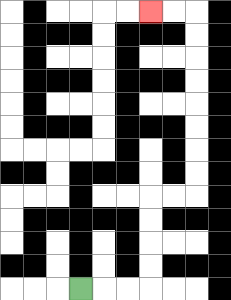{'start': '[3, 12]', 'end': '[6, 0]', 'path_directions': 'R,R,R,U,U,U,U,R,R,U,U,U,U,U,U,U,U,L,L', 'path_coordinates': '[[3, 12], [4, 12], [5, 12], [6, 12], [6, 11], [6, 10], [6, 9], [6, 8], [7, 8], [8, 8], [8, 7], [8, 6], [8, 5], [8, 4], [8, 3], [8, 2], [8, 1], [8, 0], [7, 0], [6, 0]]'}